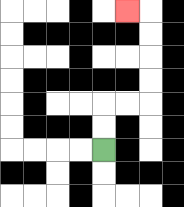{'start': '[4, 6]', 'end': '[5, 0]', 'path_directions': 'U,U,R,R,U,U,U,U,L', 'path_coordinates': '[[4, 6], [4, 5], [4, 4], [5, 4], [6, 4], [6, 3], [6, 2], [6, 1], [6, 0], [5, 0]]'}